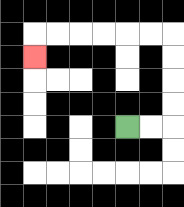{'start': '[5, 5]', 'end': '[1, 2]', 'path_directions': 'R,R,U,U,U,U,L,L,L,L,L,L,D', 'path_coordinates': '[[5, 5], [6, 5], [7, 5], [7, 4], [7, 3], [7, 2], [7, 1], [6, 1], [5, 1], [4, 1], [3, 1], [2, 1], [1, 1], [1, 2]]'}